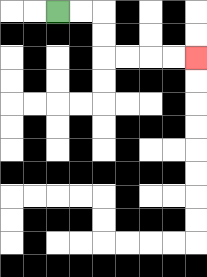{'start': '[2, 0]', 'end': '[8, 2]', 'path_directions': 'R,R,D,D,R,R,R,R', 'path_coordinates': '[[2, 0], [3, 0], [4, 0], [4, 1], [4, 2], [5, 2], [6, 2], [7, 2], [8, 2]]'}